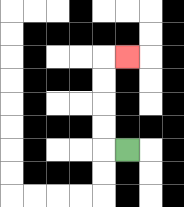{'start': '[5, 6]', 'end': '[5, 2]', 'path_directions': 'L,U,U,U,U,R', 'path_coordinates': '[[5, 6], [4, 6], [4, 5], [4, 4], [4, 3], [4, 2], [5, 2]]'}